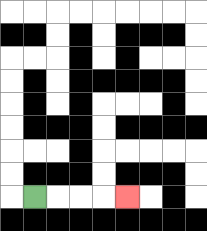{'start': '[1, 8]', 'end': '[5, 8]', 'path_directions': 'R,R,R,R', 'path_coordinates': '[[1, 8], [2, 8], [3, 8], [4, 8], [5, 8]]'}